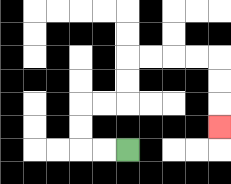{'start': '[5, 6]', 'end': '[9, 5]', 'path_directions': 'L,L,U,U,R,R,U,U,R,R,R,R,D,D,D', 'path_coordinates': '[[5, 6], [4, 6], [3, 6], [3, 5], [3, 4], [4, 4], [5, 4], [5, 3], [5, 2], [6, 2], [7, 2], [8, 2], [9, 2], [9, 3], [9, 4], [9, 5]]'}